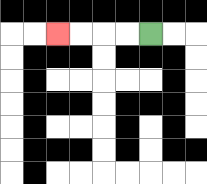{'start': '[6, 1]', 'end': '[2, 1]', 'path_directions': 'L,L,L,L', 'path_coordinates': '[[6, 1], [5, 1], [4, 1], [3, 1], [2, 1]]'}